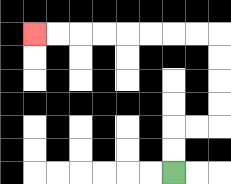{'start': '[7, 7]', 'end': '[1, 1]', 'path_directions': 'U,U,R,R,U,U,U,U,L,L,L,L,L,L,L,L', 'path_coordinates': '[[7, 7], [7, 6], [7, 5], [8, 5], [9, 5], [9, 4], [9, 3], [9, 2], [9, 1], [8, 1], [7, 1], [6, 1], [5, 1], [4, 1], [3, 1], [2, 1], [1, 1]]'}